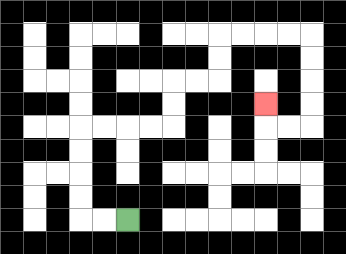{'start': '[5, 9]', 'end': '[11, 4]', 'path_directions': 'L,L,U,U,U,U,R,R,R,R,U,U,R,R,U,U,R,R,R,R,D,D,D,D,L,L,U', 'path_coordinates': '[[5, 9], [4, 9], [3, 9], [3, 8], [3, 7], [3, 6], [3, 5], [4, 5], [5, 5], [6, 5], [7, 5], [7, 4], [7, 3], [8, 3], [9, 3], [9, 2], [9, 1], [10, 1], [11, 1], [12, 1], [13, 1], [13, 2], [13, 3], [13, 4], [13, 5], [12, 5], [11, 5], [11, 4]]'}